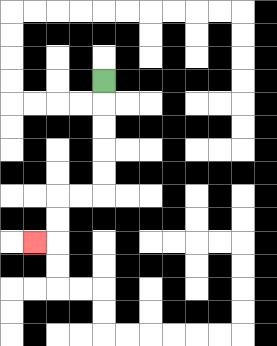{'start': '[4, 3]', 'end': '[1, 10]', 'path_directions': 'D,D,D,D,D,L,L,D,D,L', 'path_coordinates': '[[4, 3], [4, 4], [4, 5], [4, 6], [4, 7], [4, 8], [3, 8], [2, 8], [2, 9], [2, 10], [1, 10]]'}